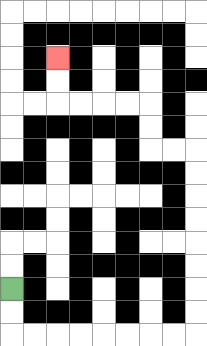{'start': '[0, 12]', 'end': '[2, 2]', 'path_directions': 'D,D,R,R,R,R,R,R,R,R,U,U,U,U,U,U,U,U,L,L,U,U,L,L,L,L,U,U', 'path_coordinates': '[[0, 12], [0, 13], [0, 14], [1, 14], [2, 14], [3, 14], [4, 14], [5, 14], [6, 14], [7, 14], [8, 14], [8, 13], [8, 12], [8, 11], [8, 10], [8, 9], [8, 8], [8, 7], [8, 6], [7, 6], [6, 6], [6, 5], [6, 4], [5, 4], [4, 4], [3, 4], [2, 4], [2, 3], [2, 2]]'}